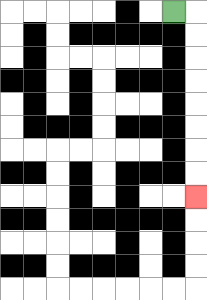{'start': '[7, 0]', 'end': '[8, 8]', 'path_directions': 'R,D,D,D,D,D,D,D,D', 'path_coordinates': '[[7, 0], [8, 0], [8, 1], [8, 2], [8, 3], [8, 4], [8, 5], [8, 6], [8, 7], [8, 8]]'}